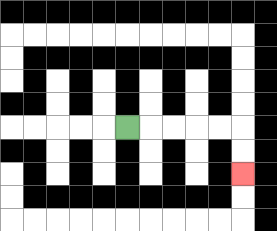{'start': '[5, 5]', 'end': '[10, 7]', 'path_directions': 'R,R,R,R,R,D,D', 'path_coordinates': '[[5, 5], [6, 5], [7, 5], [8, 5], [9, 5], [10, 5], [10, 6], [10, 7]]'}